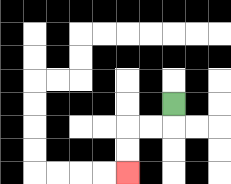{'start': '[7, 4]', 'end': '[5, 7]', 'path_directions': 'D,L,L,D,D', 'path_coordinates': '[[7, 4], [7, 5], [6, 5], [5, 5], [5, 6], [5, 7]]'}